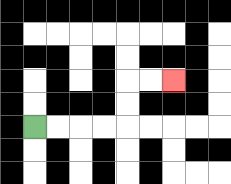{'start': '[1, 5]', 'end': '[7, 3]', 'path_directions': 'R,R,R,R,U,U,R,R', 'path_coordinates': '[[1, 5], [2, 5], [3, 5], [4, 5], [5, 5], [5, 4], [5, 3], [6, 3], [7, 3]]'}